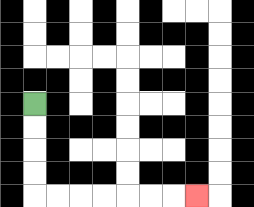{'start': '[1, 4]', 'end': '[8, 8]', 'path_directions': 'D,D,D,D,R,R,R,R,R,R,R', 'path_coordinates': '[[1, 4], [1, 5], [1, 6], [1, 7], [1, 8], [2, 8], [3, 8], [4, 8], [5, 8], [6, 8], [7, 8], [8, 8]]'}